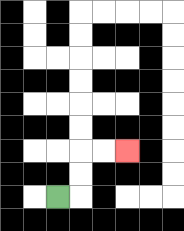{'start': '[2, 8]', 'end': '[5, 6]', 'path_directions': 'R,U,U,R,R', 'path_coordinates': '[[2, 8], [3, 8], [3, 7], [3, 6], [4, 6], [5, 6]]'}